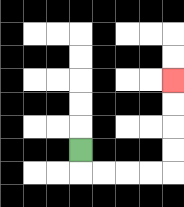{'start': '[3, 6]', 'end': '[7, 3]', 'path_directions': 'D,R,R,R,R,U,U,U,U', 'path_coordinates': '[[3, 6], [3, 7], [4, 7], [5, 7], [6, 7], [7, 7], [7, 6], [7, 5], [7, 4], [7, 3]]'}